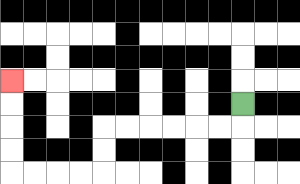{'start': '[10, 4]', 'end': '[0, 3]', 'path_directions': 'D,L,L,L,L,L,L,D,D,L,L,L,L,U,U,U,U', 'path_coordinates': '[[10, 4], [10, 5], [9, 5], [8, 5], [7, 5], [6, 5], [5, 5], [4, 5], [4, 6], [4, 7], [3, 7], [2, 7], [1, 7], [0, 7], [0, 6], [0, 5], [0, 4], [0, 3]]'}